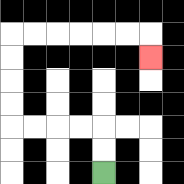{'start': '[4, 7]', 'end': '[6, 2]', 'path_directions': 'U,U,L,L,L,L,U,U,U,U,R,R,R,R,R,R,D', 'path_coordinates': '[[4, 7], [4, 6], [4, 5], [3, 5], [2, 5], [1, 5], [0, 5], [0, 4], [0, 3], [0, 2], [0, 1], [1, 1], [2, 1], [3, 1], [4, 1], [5, 1], [6, 1], [6, 2]]'}